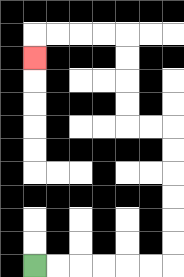{'start': '[1, 11]', 'end': '[1, 2]', 'path_directions': 'R,R,R,R,R,R,U,U,U,U,U,U,L,L,U,U,U,U,L,L,L,L,D', 'path_coordinates': '[[1, 11], [2, 11], [3, 11], [4, 11], [5, 11], [6, 11], [7, 11], [7, 10], [7, 9], [7, 8], [7, 7], [7, 6], [7, 5], [6, 5], [5, 5], [5, 4], [5, 3], [5, 2], [5, 1], [4, 1], [3, 1], [2, 1], [1, 1], [1, 2]]'}